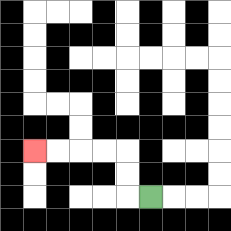{'start': '[6, 8]', 'end': '[1, 6]', 'path_directions': 'L,U,U,L,L,L,L', 'path_coordinates': '[[6, 8], [5, 8], [5, 7], [5, 6], [4, 6], [3, 6], [2, 6], [1, 6]]'}